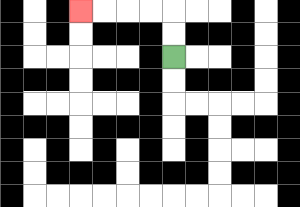{'start': '[7, 2]', 'end': '[3, 0]', 'path_directions': 'U,U,L,L,L,L', 'path_coordinates': '[[7, 2], [7, 1], [7, 0], [6, 0], [5, 0], [4, 0], [3, 0]]'}